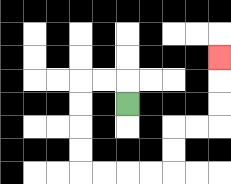{'start': '[5, 4]', 'end': '[9, 2]', 'path_directions': 'U,L,L,D,D,D,D,R,R,R,R,U,U,R,R,U,U,U', 'path_coordinates': '[[5, 4], [5, 3], [4, 3], [3, 3], [3, 4], [3, 5], [3, 6], [3, 7], [4, 7], [5, 7], [6, 7], [7, 7], [7, 6], [7, 5], [8, 5], [9, 5], [9, 4], [9, 3], [9, 2]]'}